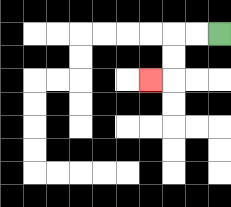{'start': '[9, 1]', 'end': '[6, 3]', 'path_directions': 'L,L,D,D,L', 'path_coordinates': '[[9, 1], [8, 1], [7, 1], [7, 2], [7, 3], [6, 3]]'}